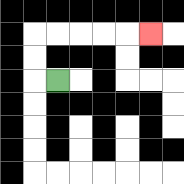{'start': '[2, 3]', 'end': '[6, 1]', 'path_directions': 'L,U,U,R,R,R,R,R', 'path_coordinates': '[[2, 3], [1, 3], [1, 2], [1, 1], [2, 1], [3, 1], [4, 1], [5, 1], [6, 1]]'}